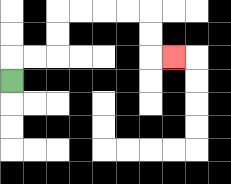{'start': '[0, 3]', 'end': '[7, 2]', 'path_directions': 'U,R,R,U,U,R,R,R,R,D,D,R', 'path_coordinates': '[[0, 3], [0, 2], [1, 2], [2, 2], [2, 1], [2, 0], [3, 0], [4, 0], [5, 0], [6, 0], [6, 1], [6, 2], [7, 2]]'}